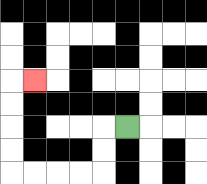{'start': '[5, 5]', 'end': '[1, 3]', 'path_directions': 'L,D,D,L,L,L,L,U,U,U,U,R', 'path_coordinates': '[[5, 5], [4, 5], [4, 6], [4, 7], [3, 7], [2, 7], [1, 7], [0, 7], [0, 6], [0, 5], [0, 4], [0, 3], [1, 3]]'}